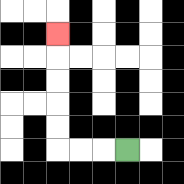{'start': '[5, 6]', 'end': '[2, 1]', 'path_directions': 'L,L,L,U,U,U,U,U', 'path_coordinates': '[[5, 6], [4, 6], [3, 6], [2, 6], [2, 5], [2, 4], [2, 3], [2, 2], [2, 1]]'}